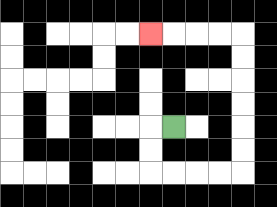{'start': '[7, 5]', 'end': '[6, 1]', 'path_directions': 'L,D,D,R,R,R,R,U,U,U,U,U,U,L,L,L,L', 'path_coordinates': '[[7, 5], [6, 5], [6, 6], [6, 7], [7, 7], [8, 7], [9, 7], [10, 7], [10, 6], [10, 5], [10, 4], [10, 3], [10, 2], [10, 1], [9, 1], [8, 1], [7, 1], [6, 1]]'}